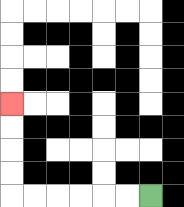{'start': '[6, 8]', 'end': '[0, 4]', 'path_directions': 'L,L,L,L,L,L,U,U,U,U', 'path_coordinates': '[[6, 8], [5, 8], [4, 8], [3, 8], [2, 8], [1, 8], [0, 8], [0, 7], [0, 6], [0, 5], [0, 4]]'}